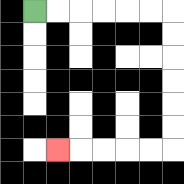{'start': '[1, 0]', 'end': '[2, 6]', 'path_directions': 'R,R,R,R,R,R,D,D,D,D,D,D,L,L,L,L,L', 'path_coordinates': '[[1, 0], [2, 0], [3, 0], [4, 0], [5, 0], [6, 0], [7, 0], [7, 1], [7, 2], [7, 3], [7, 4], [7, 5], [7, 6], [6, 6], [5, 6], [4, 6], [3, 6], [2, 6]]'}